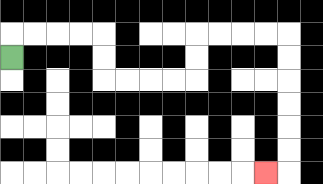{'start': '[0, 2]', 'end': '[11, 7]', 'path_directions': 'U,R,R,R,R,D,D,R,R,R,R,U,U,R,R,R,R,D,D,D,D,D,D,L', 'path_coordinates': '[[0, 2], [0, 1], [1, 1], [2, 1], [3, 1], [4, 1], [4, 2], [4, 3], [5, 3], [6, 3], [7, 3], [8, 3], [8, 2], [8, 1], [9, 1], [10, 1], [11, 1], [12, 1], [12, 2], [12, 3], [12, 4], [12, 5], [12, 6], [12, 7], [11, 7]]'}